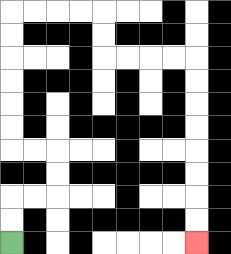{'start': '[0, 10]', 'end': '[8, 10]', 'path_directions': 'U,U,R,R,U,U,L,L,U,U,U,U,U,U,R,R,R,R,D,D,R,R,R,R,D,D,D,D,D,D,D,D', 'path_coordinates': '[[0, 10], [0, 9], [0, 8], [1, 8], [2, 8], [2, 7], [2, 6], [1, 6], [0, 6], [0, 5], [0, 4], [0, 3], [0, 2], [0, 1], [0, 0], [1, 0], [2, 0], [3, 0], [4, 0], [4, 1], [4, 2], [5, 2], [6, 2], [7, 2], [8, 2], [8, 3], [8, 4], [8, 5], [8, 6], [8, 7], [8, 8], [8, 9], [8, 10]]'}